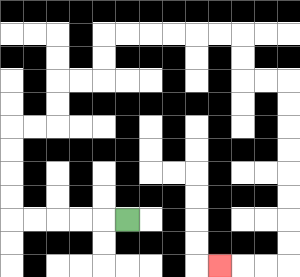{'start': '[5, 9]', 'end': '[9, 11]', 'path_directions': 'L,L,L,L,L,U,U,U,U,R,R,U,U,R,R,U,U,R,R,R,R,R,R,D,D,R,R,D,D,D,D,D,D,D,D,L,L,L', 'path_coordinates': '[[5, 9], [4, 9], [3, 9], [2, 9], [1, 9], [0, 9], [0, 8], [0, 7], [0, 6], [0, 5], [1, 5], [2, 5], [2, 4], [2, 3], [3, 3], [4, 3], [4, 2], [4, 1], [5, 1], [6, 1], [7, 1], [8, 1], [9, 1], [10, 1], [10, 2], [10, 3], [11, 3], [12, 3], [12, 4], [12, 5], [12, 6], [12, 7], [12, 8], [12, 9], [12, 10], [12, 11], [11, 11], [10, 11], [9, 11]]'}